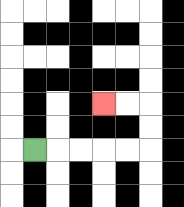{'start': '[1, 6]', 'end': '[4, 4]', 'path_directions': 'R,R,R,R,R,U,U,L,L', 'path_coordinates': '[[1, 6], [2, 6], [3, 6], [4, 6], [5, 6], [6, 6], [6, 5], [6, 4], [5, 4], [4, 4]]'}